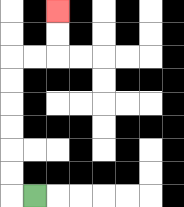{'start': '[1, 8]', 'end': '[2, 0]', 'path_directions': 'L,U,U,U,U,U,U,R,R,U,U', 'path_coordinates': '[[1, 8], [0, 8], [0, 7], [0, 6], [0, 5], [0, 4], [0, 3], [0, 2], [1, 2], [2, 2], [2, 1], [2, 0]]'}